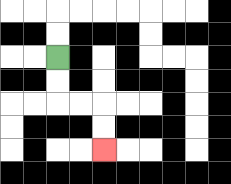{'start': '[2, 2]', 'end': '[4, 6]', 'path_directions': 'D,D,R,R,D,D', 'path_coordinates': '[[2, 2], [2, 3], [2, 4], [3, 4], [4, 4], [4, 5], [4, 6]]'}